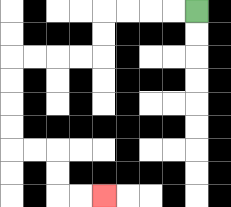{'start': '[8, 0]', 'end': '[4, 8]', 'path_directions': 'L,L,L,L,D,D,L,L,L,L,D,D,D,D,R,R,D,D,R,R', 'path_coordinates': '[[8, 0], [7, 0], [6, 0], [5, 0], [4, 0], [4, 1], [4, 2], [3, 2], [2, 2], [1, 2], [0, 2], [0, 3], [0, 4], [0, 5], [0, 6], [1, 6], [2, 6], [2, 7], [2, 8], [3, 8], [4, 8]]'}